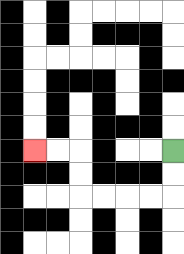{'start': '[7, 6]', 'end': '[1, 6]', 'path_directions': 'D,D,L,L,L,L,U,U,L,L', 'path_coordinates': '[[7, 6], [7, 7], [7, 8], [6, 8], [5, 8], [4, 8], [3, 8], [3, 7], [3, 6], [2, 6], [1, 6]]'}